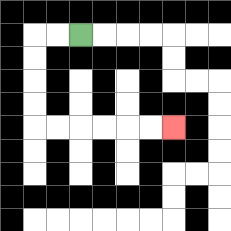{'start': '[3, 1]', 'end': '[7, 5]', 'path_directions': 'L,L,D,D,D,D,R,R,R,R,R,R', 'path_coordinates': '[[3, 1], [2, 1], [1, 1], [1, 2], [1, 3], [1, 4], [1, 5], [2, 5], [3, 5], [4, 5], [5, 5], [6, 5], [7, 5]]'}